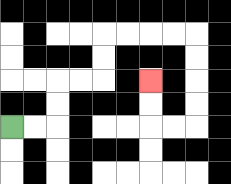{'start': '[0, 5]', 'end': '[6, 3]', 'path_directions': 'R,R,U,U,R,R,U,U,R,R,R,R,D,D,D,D,L,L,U,U', 'path_coordinates': '[[0, 5], [1, 5], [2, 5], [2, 4], [2, 3], [3, 3], [4, 3], [4, 2], [4, 1], [5, 1], [6, 1], [7, 1], [8, 1], [8, 2], [8, 3], [8, 4], [8, 5], [7, 5], [6, 5], [6, 4], [6, 3]]'}